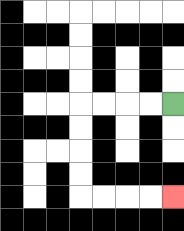{'start': '[7, 4]', 'end': '[7, 8]', 'path_directions': 'L,L,L,L,D,D,D,D,R,R,R,R', 'path_coordinates': '[[7, 4], [6, 4], [5, 4], [4, 4], [3, 4], [3, 5], [3, 6], [3, 7], [3, 8], [4, 8], [5, 8], [6, 8], [7, 8]]'}